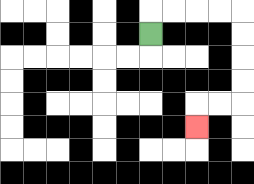{'start': '[6, 1]', 'end': '[8, 5]', 'path_directions': 'U,R,R,R,R,D,D,D,D,L,L,D', 'path_coordinates': '[[6, 1], [6, 0], [7, 0], [8, 0], [9, 0], [10, 0], [10, 1], [10, 2], [10, 3], [10, 4], [9, 4], [8, 4], [8, 5]]'}